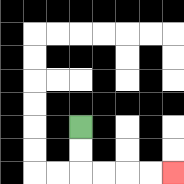{'start': '[3, 5]', 'end': '[7, 7]', 'path_directions': 'D,D,R,R,R,R', 'path_coordinates': '[[3, 5], [3, 6], [3, 7], [4, 7], [5, 7], [6, 7], [7, 7]]'}